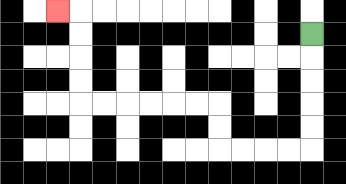{'start': '[13, 1]', 'end': '[2, 0]', 'path_directions': 'D,D,D,D,D,L,L,L,L,U,U,L,L,L,L,L,L,U,U,U,U,L', 'path_coordinates': '[[13, 1], [13, 2], [13, 3], [13, 4], [13, 5], [13, 6], [12, 6], [11, 6], [10, 6], [9, 6], [9, 5], [9, 4], [8, 4], [7, 4], [6, 4], [5, 4], [4, 4], [3, 4], [3, 3], [3, 2], [3, 1], [3, 0], [2, 0]]'}